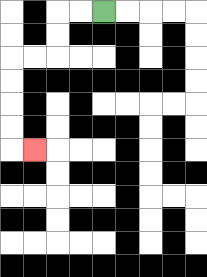{'start': '[4, 0]', 'end': '[1, 6]', 'path_directions': 'L,L,D,D,L,L,D,D,D,D,R', 'path_coordinates': '[[4, 0], [3, 0], [2, 0], [2, 1], [2, 2], [1, 2], [0, 2], [0, 3], [0, 4], [0, 5], [0, 6], [1, 6]]'}